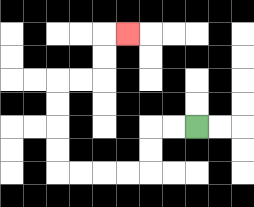{'start': '[8, 5]', 'end': '[5, 1]', 'path_directions': 'L,L,D,D,L,L,L,L,U,U,U,U,R,R,U,U,R', 'path_coordinates': '[[8, 5], [7, 5], [6, 5], [6, 6], [6, 7], [5, 7], [4, 7], [3, 7], [2, 7], [2, 6], [2, 5], [2, 4], [2, 3], [3, 3], [4, 3], [4, 2], [4, 1], [5, 1]]'}